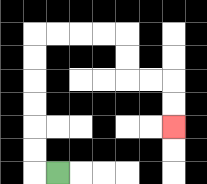{'start': '[2, 7]', 'end': '[7, 5]', 'path_directions': 'L,U,U,U,U,U,U,R,R,R,R,D,D,R,R,D,D', 'path_coordinates': '[[2, 7], [1, 7], [1, 6], [1, 5], [1, 4], [1, 3], [1, 2], [1, 1], [2, 1], [3, 1], [4, 1], [5, 1], [5, 2], [5, 3], [6, 3], [7, 3], [7, 4], [7, 5]]'}